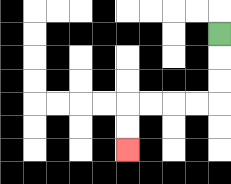{'start': '[9, 1]', 'end': '[5, 6]', 'path_directions': 'D,D,D,L,L,L,L,D,D', 'path_coordinates': '[[9, 1], [9, 2], [9, 3], [9, 4], [8, 4], [7, 4], [6, 4], [5, 4], [5, 5], [5, 6]]'}